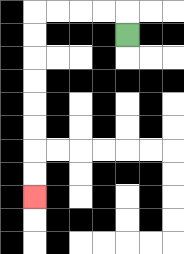{'start': '[5, 1]', 'end': '[1, 8]', 'path_directions': 'U,L,L,L,L,D,D,D,D,D,D,D,D', 'path_coordinates': '[[5, 1], [5, 0], [4, 0], [3, 0], [2, 0], [1, 0], [1, 1], [1, 2], [1, 3], [1, 4], [1, 5], [1, 6], [1, 7], [1, 8]]'}